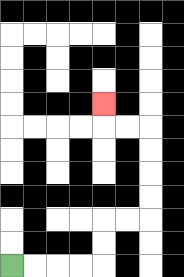{'start': '[0, 11]', 'end': '[4, 4]', 'path_directions': 'R,R,R,R,U,U,R,R,U,U,U,U,L,L,U', 'path_coordinates': '[[0, 11], [1, 11], [2, 11], [3, 11], [4, 11], [4, 10], [4, 9], [5, 9], [6, 9], [6, 8], [6, 7], [6, 6], [6, 5], [5, 5], [4, 5], [4, 4]]'}